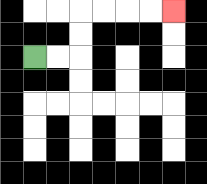{'start': '[1, 2]', 'end': '[7, 0]', 'path_directions': 'R,R,U,U,R,R,R,R', 'path_coordinates': '[[1, 2], [2, 2], [3, 2], [3, 1], [3, 0], [4, 0], [5, 0], [6, 0], [7, 0]]'}